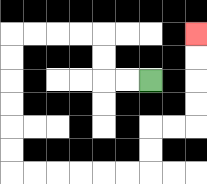{'start': '[6, 3]', 'end': '[8, 1]', 'path_directions': 'L,L,U,U,L,L,L,L,D,D,D,D,D,D,R,R,R,R,R,R,U,U,R,R,U,U,U,U', 'path_coordinates': '[[6, 3], [5, 3], [4, 3], [4, 2], [4, 1], [3, 1], [2, 1], [1, 1], [0, 1], [0, 2], [0, 3], [0, 4], [0, 5], [0, 6], [0, 7], [1, 7], [2, 7], [3, 7], [4, 7], [5, 7], [6, 7], [6, 6], [6, 5], [7, 5], [8, 5], [8, 4], [8, 3], [8, 2], [8, 1]]'}